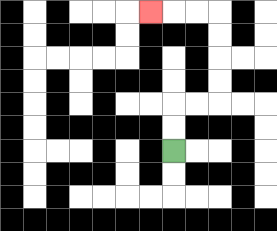{'start': '[7, 6]', 'end': '[6, 0]', 'path_directions': 'U,U,R,R,U,U,U,U,L,L,L', 'path_coordinates': '[[7, 6], [7, 5], [7, 4], [8, 4], [9, 4], [9, 3], [9, 2], [9, 1], [9, 0], [8, 0], [7, 0], [6, 0]]'}